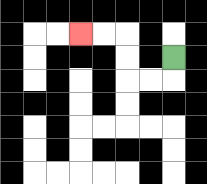{'start': '[7, 2]', 'end': '[3, 1]', 'path_directions': 'D,L,L,U,U,L,L', 'path_coordinates': '[[7, 2], [7, 3], [6, 3], [5, 3], [5, 2], [5, 1], [4, 1], [3, 1]]'}